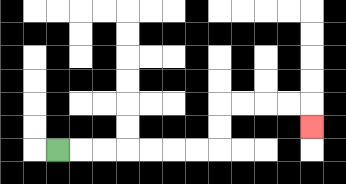{'start': '[2, 6]', 'end': '[13, 5]', 'path_directions': 'R,R,R,R,R,R,R,U,U,R,R,R,R,D', 'path_coordinates': '[[2, 6], [3, 6], [4, 6], [5, 6], [6, 6], [7, 6], [8, 6], [9, 6], [9, 5], [9, 4], [10, 4], [11, 4], [12, 4], [13, 4], [13, 5]]'}